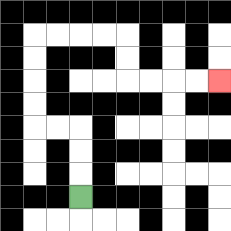{'start': '[3, 8]', 'end': '[9, 3]', 'path_directions': 'U,U,U,L,L,U,U,U,U,R,R,R,R,D,D,R,R,R,R', 'path_coordinates': '[[3, 8], [3, 7], [3, 6], [3, 5], [2, 5], [1, 5], [1, 4], [1, 3], [1, 2], [1, 1], [2, 1], [3, 1], [4, 1], [5, 1], [5, 2], [5, 3], [6, 3], [7, 3], [8, 3], [9, 3]]'}